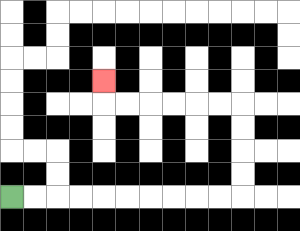{'start': '[0, 8]', 'end': '[4, 3]', 'path_directions': 'R,R,R,R,R,R,R,R,R,R,U,U,U,U,L,L,L,L,L,L,U', 'path_coordinates': '[[0, 8], [1, 8], [2, 8], [3, 8], [4, 8], [5, 8], [6, 8], [7, 8], [8, 8], [9, 8], [10, 8], [10, 7], [10, 6], [10, 5], [10, 4], [9, 4], [8, 4], [7, 4], [6, 4], [5, 4], [4, 4], [4, 3]]'}